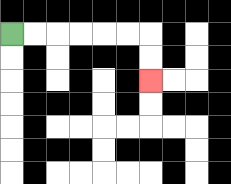{'start': '[0, 1]', 'end': '[6, 3]', 'path_directions': 'R,R,R,R,R,R,D,D', 'path_coordinates': '[[0, 1], [1, 1], [2, 1], [3, 1], [4, 1], [5, 1], [6, 1], [6, 2], [6, 3]]'}